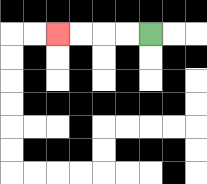{'start': '[6, 1]', 'end': '[2, 1]', 'path_directions': 'L,L,L,L', 'path_coordinates': '[[6, 1], [5, 1], [4, 1], [3, 1], [2, 1]]'}